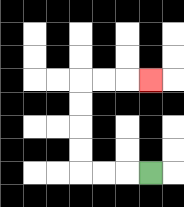{'start': '[6, 7]', 'end': '[6, 3]', 'path_directions': 'L,L,L,U,U,U,U,R,R,R', 'path_coordinates': '[[6, 7], [5, 7], [4, 7], [3, 7], [3, 6], [3, 5], [3, 4], [3, 3], [4, 3], [5, 3], [6, 3]]'}